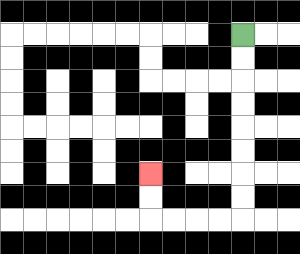{'start': '[10, 1]', 'end': '[6, 7]', 'path_directions': 'D,D,D,D,D,D,D,D,L,L,L,L,U,U', 'path_coordinates': '[[10, 1], [10, 2], [10, 3], [10, 4], [10, 5], [10, 6], [10, 7], [10, 8], [10, 9], [9, 9], [8, 9], [7, 9], [6, 9], [6, 8], [6, 7]]'}